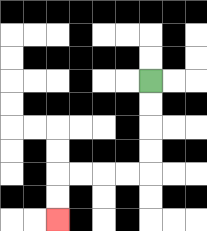{'start': '[6, 3]', 'end': '[2, 9]', 'path_directions': 'D,D,D,D,L,L,L,L,D,D', 'path_coordinates': '[[6, 3], [6, 4], [6, 5], [6, 6], [6, 7], [5, 7], [4, 7], [3, 7], [2, 7], [2, 8], [2, 9]]'}